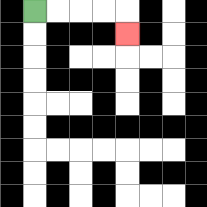{'start': '[1, 0]', 'end': '[5, 1]', 'path_directions': 'R,R,R,R,D', 'path_coordinates': '[[1, 0], [2, 0], [3, 0], [4, 0], [5, 0], [5, 1]]'}